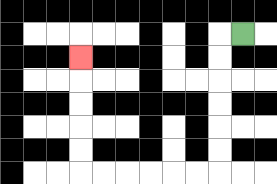{'start': '[10, 1]', 'end': '[3, 2]', 'path_directions': 'L,D,D,D,D,D,D,L,L,L,L,L,L,U,U,U,U,U', 'path_coordinates': '[[10, 1], [9, 1], [9, 2], [9, 3], [9, 4], [9, 5], [9, 6], [9, 7], [8, 7], [7, 7], [6, 7], [5, 7], [4, 7], [3, 7], [3, 6], [3, 5], [3, 4], [3, 3], [3, 2]]'}